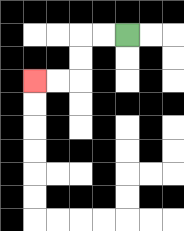{'start': '[5, 1]', 'end': '[1, 3]', 'path_directions': 'L,L,D,D,L,L', 'path_coordinates': '[[5, 1], [4, 1], [3, 1], [3, 2], [3, 3], [2, 3], [1, 3]]'}